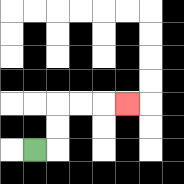{'start': '[1, 6]', 'end': '[5, 4]', 'path_directions': 'R,U,U,R,R,R', 'path_coordinates': '[[1, 6], [2, 6], [2, 5], [2, 4], [3, 4], [4, 4], [5, 4]]'}